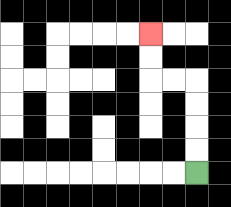{'start': '[8, 7]', 'end': '[6, 1]', 'path_directions': 'U,U,U,U,L,L,U,U', 'path_coordinates': '[[8, 7], [8, 6], [8, 5], [8, 4], [8, 3], [7, 3], [6, 3], [6, 2], [6, 1]]'}